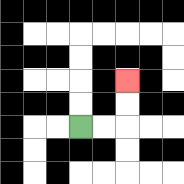{'start': '[3, 5]', 'end': '[5, 3]', 'path_directions': 'R,R,U,U', 'path_coordinates': '[[3, 5], [4, 5], [5, 5], [5, 4], [5, 3]]'}